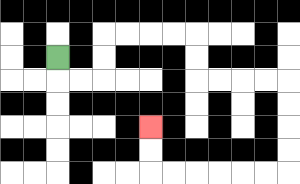{'start': '[2, 2]', 'end': '[6, 5]', 'path_directions': 'D,R,R,U,U,R,R,R,R,D,D,R,R,R,R,D,D,D,D,L,L,L,L,L,L,U,U', 'path_coordinates': '[[2, 2], [2, 3], [3, 3], [4, 3], [4, 2], [4, 1], [5, 1], [6, 1], [7, 1], [8, 1], [8, 2], [8, 3], [9, 3], [10, 3], [11, 3], [12, 3], [12, 4], [12, 5], [12, 6], [12, 7], [11, 7], [10, 7], [9, 7], [8, 7], [7, 7], [6, 7], [6, 6], [6, 5]]'}